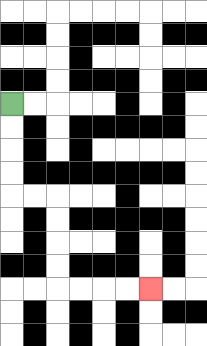{'start': '[0, 4]', 'end': '[6, 12]', 'path_directions': 'D,D,D,D,R,R,D,D,D,D,R,R,R,R', 'path_coordinates': '[[0, 4], [0, 5], [0, 6], [0, 7], [0, 8], [1, 8], [2, 8], [2, 9], [2, 10], [2, 11], [2, 12], [3, 12], [4, 12], [5, 12], [6, 12]]'}